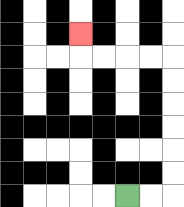{'start': '[5, 8]', 'end': '[3, 1]', 'path_directions': 'R,R,U,U,U,U,U,U,L,L,L,L,U', 'path_coordinates': '[[5, 8], [6, 8], [7, 8], [7, 7], [7, 6], [7, 5], [7, 4], [7, 3], [7, 2], [6, 2], [5, 2], [4, 2], [3, 2], [3, 1]]'}